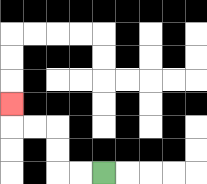{'start': '[4, 7]', 'end': '[0, 4]', 'path_directions': 'L,L,U,U,L,L,U', 'path_coordinates': '[[4, 7], [3, 7], [2, 7], [2, 6], [2, 5], [1, 5], [0, 5], [0, 4]]'}